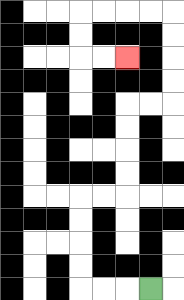{'start': '[6, 12]', 'end': '[5, 2]', 'path_directions': 'L,L,L,U,U,U,U,R,R,U,U,U,U,R,R,U,U,U,U,L,L,L,L,D,D,R,R', 'path_coordinates': '[[6, 12], [5, 12], [4, 12], [3, 12], [3, 11], [3, 10], [3, 9], [3, 8], [4, 8], [5, 8], [5, 7], [5, 6], [5, 5], [5, 4], [6, 4], [7, 4], [7, 3], [7, 2], [7, 1], [7, 0], [6, 0], [5, 0], [4, 0], [3, 0], [3, 1], [3, 2], [4, 2], [5, 2]]'}